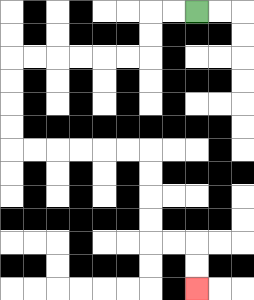{'start': '[8, 0]', 'end': '[8, 12]', 'path_directions': 'L,L,D,D,L,L,L,L,L,L,D,D,D,D,R,R,R,R,R,R,D,D,D,D,R,R,D,D', 'path_coordinates': '[[8, 0], [7, 0], [6, 0], [6, 1], [6, 2], [5, 2], [4, 2], [3, 2], [2, 2], [1, 2], [0, 2], [0, 3], [0, 4], [0, 5], [0, 6], [1, 6], [2, 6], [3, 6], [4, 6], [5, 6], [6, 6], [6, 7], [6, 8], [6, 9], [6, 10], [7, 10], [8, 10], [8, 11], [8, 12]]'}